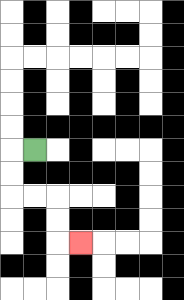{'start': '[1, 6]', 'end': '[3, 10]', 'path_directions': 'L,D,D,R,R,D,D,R', 'path_coordinates': '[[1, 6], [0, 6], [0, 7], [0, 8], [1, 8], [2, 8], [2, 9], [2, 10], [3, 10]]'}